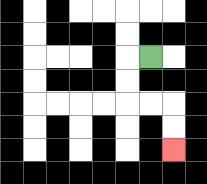{'start': '[6, 2]', 'end': '[7, 6]', 'path_directions': 'L,D,D,R,R,D,D', 'path_coordinates': '[[6, 2], [5, 2], [5, 3], [5, 4], [6, 4], [7, 4], [7, 5], [7, 6]]'}